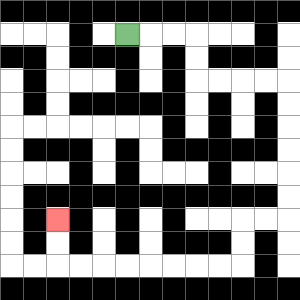{'start': '[5, 1]', 'end': '[2, 9]', 'path_directions': 'R,R,R,D,D,R,R,R,R,D,D,D,D,D,D,L,L,D,D,L,L,L,L,L,L,L,L,U,U', 'path_coordinates': '[[5, 1], [6, 1], [7, 1], [8, 1], [8, 2], [8, 3], [9, 3], [10, 3], [11, 3], [12, 3], [12, 4], [12, 5], [12, 6], [12, 7], [12, 8], [12, 9], [11, 9], [10, 9], [10, 10], [10, 11], [9, 11], [8, 11], [7, 11], [6, 11], [5, 11], [4, 11], [3, 11], [2, 11], [2, 10], [2, 9]]'}